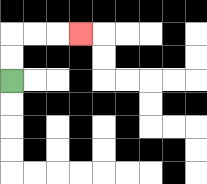{'start': '[0, 3]', 'end': '[3, 1]', 'path_directions': 'U,U,R,R,R', 'path_coordinates': '[[0, 3], [0, 2], [0, 1], [1, 1], [2, 1], [3, 1]]'}